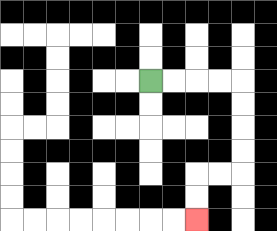{'start': '[6, 3]', 'end': '[8, 9]', 'path_directions': 'R,R,R,R,D,D,D,D,L,L,D,D', 'path_coordinates': '[[6, 3], [7, 3], [8, 3], [9, 3], [10, 3], [10, 4], [10, 5], [10, 6], [10, 7], [9, 7], [8, 7], [8, 8], [8, 9]]'}